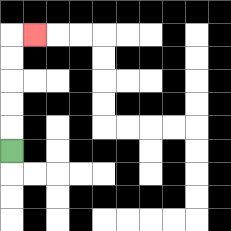{'start': '[0, 6]', 'end': '[1, 1]', 'path_directions': 'U,U,U,U,U,R', 'path_coordinates': '[[0, 6], [0, 5], [0, 4], [0, 3], [0, 2], [0, 1], [1, 1]]'}